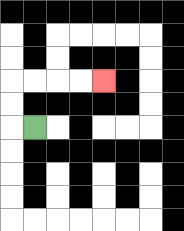{'start': '[1, 5]', 'end': '[4, 3]', 'path_directions': 'L,U,U,R,R,R,R', 'path_coordinates': '[[1, 5], [0, 5], [0, 4], [0, 3], [1, 3], [2, 3], [3, 3], [4, 3]]'}